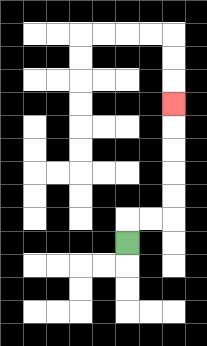{'start': '[5, 10]', 'end': '[7, 4]', 'path_directions': 'U,R,R,U,U,U,U,U', 'path_coordinates': '[[5, 10], [5, 9], [6, 9], [7, 9], [7, 8], [7, 7], [7, 6], [7, 5], [7, 4]]'}